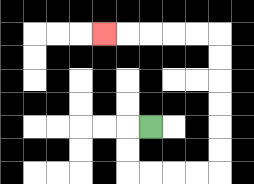{'start': '[6, 5]', 'end': '[4, 1]', 'path_directions': 'L,D,D,R,R,R,R,U,U,U,U,U,U,L,L,L,L,L', 'path_coordinates': '[[6, 5], [5, 5], [5, 6], [5, 7], [6, 7], [7, 7], [8, 7], [9, 7], [9, 6], [9, 5], [9, 4], [9, 3], [9, 2], [9, 1], [8, 1], [7, 1], [6, 1], [5, 1], [4, 1]]'}